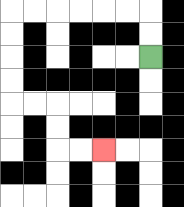{'start': '[6, 2]', 'end': '[4, 6]', 'path_directions': 'U,U,L,L,L,L,L,L,D,D,D,D,R,R,D,D,R,R', 'path_coordinates': '[[6, 2], [6, 1], [6, 0], [5, 0], [4, 0], [3, 0], [2, 0], [1, 0], [0, 0], [0, 1], [0, 2], [0, 3], [0, 4], [1, 4], [2, 4], [2, 5], [2, 6], [3, 6], [4, 6]]'}